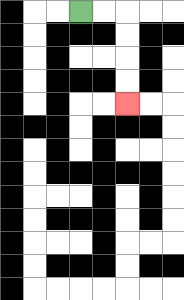{'start': '[3, 0]', 'end': '[5, 4]', 'path_directions': 'R,R,D,D,D,D', 'path_coordinates': '[[3, 0], [4, 0], [5, 0], [5, 1], [5, 2], [5, 3], [5, 4]]'}